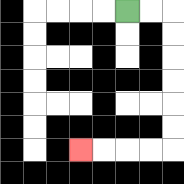{'start': '[5, 0]', 'end': '[3, 6]', 'path_directions': 'R,R,D,D,D,D,D,D,L,L,L,L', 'path_coordinates': '[[5, 0], [6, 0], [7, 0], [7, 1], [7, 2], [7, 3], [7, 4], [7, 5], [7, 6], [6, 6], [5, 6], [4, 6], [3, 6]]'}